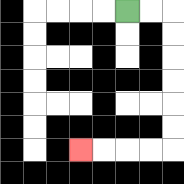{'start': '[5, 0]', 'end': '[3, 6]', 'path_directions': 'R,R,D,D,D,D,D,D,L,L,L,L', 'path_coordinates': '[[5, 0], [6, 0], [7, 0], [7, 1], [7, 2], [7, 3], [7, 4], [7, 5], [7, 6], [6, 6], [5, 6], [4, 6], [3, 6]]'}